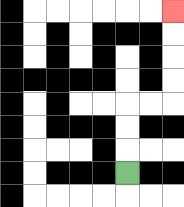{'start': '[5, 7]', 'end': '[7, 0]', 'path_directions': 'U,U,U,R,R,U,U,U,U', 'path_coordinates': '[[5, 7], [5, 6], [5, 5], [5, 4], [6, 4], [7, 4], [7, 3], [7, 2], [7, 1], [7, 0]]'}